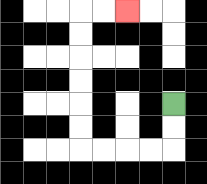{'start': '[7, 4]', 'end': '[5, 0]', 'path_directions': 'D,D,L,L,L,L,U,U,U,U,U,U,R,R', 'path_coordinates': '[[7, 4], [7, 5], [7, 6], [6, 6], [5, 6], [4, 6], [3, 6], [3, 5], [3, 4], [3, 3], [3, 2], [3, 1], [3, 0], [4, 0], [5, 0]]'}